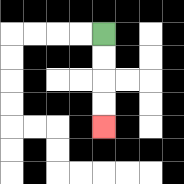{'start': '[4, 1]', 'end': '[4, 5]', 'path_directions': 'D,D,D,D', 'path_coordinates': '[[4, 1], [4, 2], [4, 3], [4, 4], [4, 5]]'}